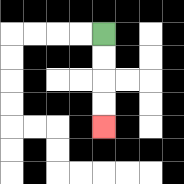{'start': '[4, 1]', 'end': '[4, 5]', 'path_directions': 'D,D,D,D', 'path_coordinates': '[[4, 1], [4, 2], [4, 3], [4, 4], [4, 5]]'}